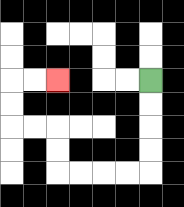{'start': '[6, 3]', 'end': '[2, 3]', 'path_directions': 'D,D,D,D,L,L,L,L,U,U,L,L,U,U,R,R', 'path_coordinates': '[[6, 3], [6, 4], [6, 5], [6, 6], [6, 7], [5, 7], [4, 7], [3, 7], [2, 7], [2, 6], [2, 5], [1, 5], [0, 5], [0, 4], [0, 3], [1, 3], [2, 3]]'}